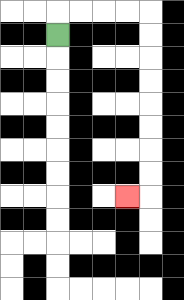{'start': '[2, 1]', 'end': '[5, 8]', 'path_directions': 'U,R,R,R,R,D,D,D,D,D,D,D,D,L', 'path_coordinates': '[[2, 1], [2, 0], [3, 0], [4, 0], [5, 0], [6, 0], [6, 1], [6, 2], [6, 3], [6, 4], [6, 5], [6, 6], [6, 7], [6, 8], [5, 8]]'}